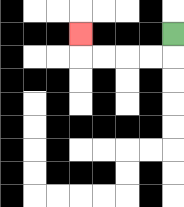{'start': '[7, 1]', 'end': '[3, 1]', 'path_directions': 'D,L,L,L,L,U', 'path_coordinates': '[[7, 1], [7, 2], [6, 2], [5, 2], [4, 2], [3, 2], [3, 1]]'}